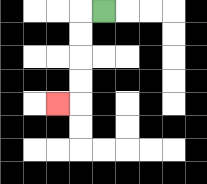{'start': '[4, 0]', 'end': '[2, 4]', 'path_directions': 'L,D,D,D,D,L', 'path_coordinates': '[[4, 0], [3, 0], [3, 1], [3, 2], [3, 3], [3, 4], [2, 4]]'}